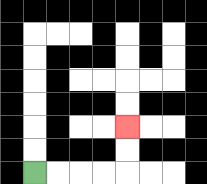{'start': '[1, 7]', 'end': '[5, 5]', 'path_directions': 'R,R,R,R,U,U', 'path_coordinates': '[[1, 7], [2, 7], [3, 7], [4, 7], [5, 7], [5, 6], [5, 5]]'}